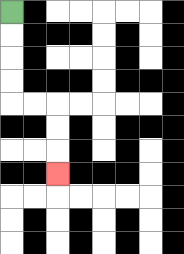{'start': '[0, 0]', 'end': '[2, 7]', 'path_directions': 'D,D,D,D,R,R,D,D,D', 'path_coordinates': '[[0, 0], [0, 1], [0, 2], [0, 3], [0, 4], [1, 4], [2, 4], [2, 5], [2, 6], [2, 7]]'}